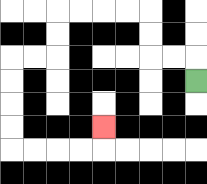{'start': '[8, 3]', 'end': '[4, 5]', 'path_directions': 'U,L,L,U,U,L,L,L,L,D,D,L,L,D,D,D,D,R,R,R,R,U', 'path_coordinates': '[[8, 3], [8, 2], [7, 2], [6, 2], [6, 1], [6, 0], [5, 0], [4, 0], [3, 0], [2, 0], [2, 1], [2, 2], [1, 2], [0, 2], [0, 3], [0, 4], [0, 5], [0, 6], [1, 6], [2, 6], [3, 6], [4, 6], [4, 5]]'}